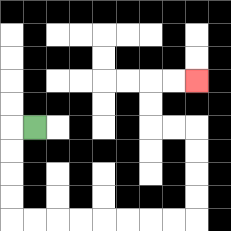{'start': '[1, 5]', 'end': '[8, 3]', 'path_directions': 'L,D,D,D,D,R,R,R,R,R,R,R,R,U,U,U,U,L,L,U,U,R,R', 'path_coordinates': '[[1, 5], [0, 5], [0, 6], [0, 7], [0, 8], [0, 9], [1, 9], [2, 9], [3, 9], [4, 9], [5, 9], [6, 9], [7, 9], [8, 9], [8, 8], [8, 7], [8, 6], [8, 5], [7, 5], [6, 5], [6, 4], [6, 3], [7, 3], [8, 3]]'}